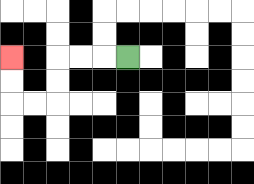{'start': '[5, 2]', 'end': '[0, 2]', 'path_directions': 'L,L,L,D,D,L,L,U,U', 'path_coordinates': '[[5, 2], [4, 2], [3, 2], [2, 2], [2, 3], [2, 4], [1, 4], [0, 4], [0, 3], [0, 2]]'}